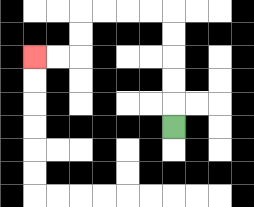{'start': '[7, 5]', 'end': '[1, 2]', 'path_directions': 'U,U,U,U,U,L,L,L,L,D,D,L,L', 'path_coordinates': '[[7, 5], [7, 4], [7, 3], [7, 2], [7, 1], [7, 0], [6, 0], [5, 0], [4, 0], [3, 0], [3, 1], [3, 2], [2, 2], [1, 2]]'}